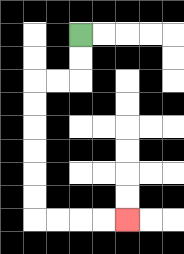{'start': '[3, 1]', 'end': '[5, 9]', 'path_directions': 'D,D,L,L,D,D,D,D,D,D,R,R,R,R', 'path_coordinates': '[[3, 1], [3, 2], [3, 3], [2, 3], [1, 3], [1, 4], [1, 5], [1, 6], [1, 7], [1, 8], [1, 9], [2, 9], [3, 9], [4, 9], [5, 9]]'}